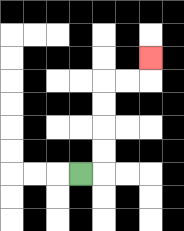{'start': '[3, 7]', 'end': '[6, 2]', 'path_directions': 'R,U,U,U,U,R,R,U', 'path_coordinates': '[[3, 7], [4, 7], [4, 6], [4, 5], [4, 4], [4, 3], [5, 3], [6, 3], [6, 2]]'}